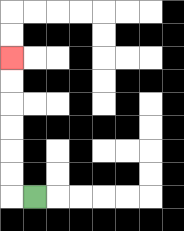{'start': '[1, 8]', 'end': '[0, 2]', 'path_directions': 'L,U,U,U,U,U,U', 'path_coordinates': '[[1, 8], [0, 8], [0, 7], [0, 6], [0, 5], [0, 4], [0, 3], [0, 2]]'}